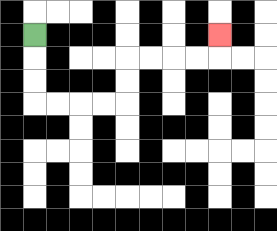{'start': '[1, 1]', 'end': '[9, 1]', 'path_directions': 'D,D,D,R,R,R,R,U,U,R,R,R,R,U', 'path_coordinates': '[[1, 1], [1, 2], [1, 3], [1, 4], [2, 4], [3, 4], [4, 4], [5, 4], [5, 3], [5, 2], [6, 2], [7, 2], [8, 2], [9, 2], [9, 1]]'}